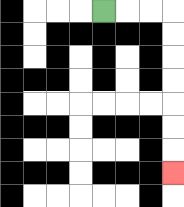{'start': '[4, 0]', 'end': '[7, 7]', 'path_directions': 'R,R,R,D,D,D,D,D,D,D', 'path_coordinates': '[[4, 0], [5, 0], [6, 0], [7, 0], [7, 1], [7, 2], [7, 3], [7, 4], [7, 5], [7, 6], [7, 7]]'}